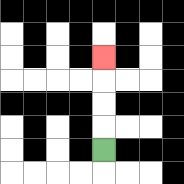{'start': '[4, 6]', 'end': '[4, 2]', 'path_directions': 'U,U,U,U', 'path_coordinates': '[[4, 6], [4, 5], [4, 4], [4, 3], [4, 2]]'}